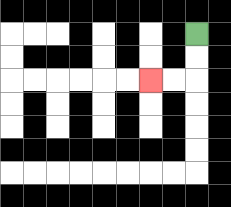{'start': '[8, 1]', 'end': '[6, 3]', 'path_directions': 'D,D,L,L', 'path_coordinates': '[[8, 1], [8, 2], [8, 3], [7, 3], [6, 3]]'}